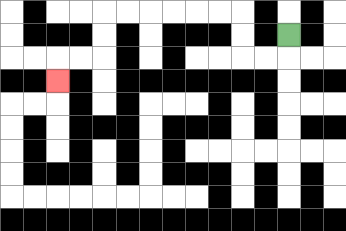{'start': '[12, 1]', 'end': '[2, 3]', 'path_directions': 'D,L,L,U,U,L,L,L,L,L,L,D,D,L,L,D', 'path_coordinates': '[[12, 1], [12, 2], [11, 2], [10, 2], [10, 1], [10, 0], [9, 0], [8, 0], [7, 0], [6, 0], [5, 0], [4, 0], [4, 1], [4, 2], [3, 2], [2, 2], [2, 3]]'}